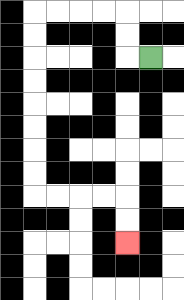{'start': '[6, 2]', 'end': '[5, 10]', 'path_directions': 'L,U,U,L,L,L,L,D,D,D,D,D,D,D,D,R,R,R,R,D,D', 'path_coordinates': '[[6, 2], [5, 2], [5, 1], [5, 0], [4, 0], [3, 0], [2, 0], [1, 0], [1, 1], [1, 2], [1, 3], [1, 4], [1, 5], [1, 6], [1, 7], [1, 8], [2, 8], [3, 8], [4, 8], [5, 8], [5, 9], [5, 10]]'}